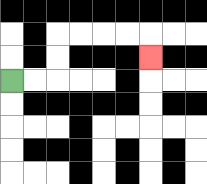{'start': '[0, 3]', 'end': '[6, 2]', 'path_directions': 'R,R,U,U,R,R,R,R,D', 'path_coordinates': '[[0, 3], [1, 3], [2, 3], [2, 2], [2, 1], [3, 1], [4, 1], [5, 1], [6, 1], [6, 2]]'}